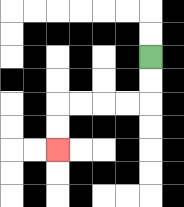{'start': '[6, 2]', 'end': '[2, 6]', 'path_directions': 'D,D,L,L,L,L,D,D', 'path_coordinates': '[[6, 2], [6, 3], [6, 4], [5, 4], [4, 4], [3, 4], [2, 4], [2, 5], [2, 6]]'}